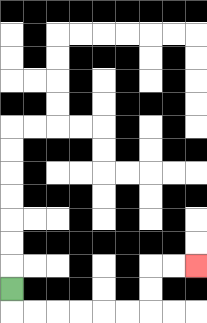{'start': '[0, 12]', 'end': '[8, 11]', 'path_directions': 'D,R,R,R,R,R,R,U,U,R,R', 'path_coordinates': '[[0, 12], [0, 13], [1, 13], [2, 13], [3, 13], [4, 13], [5, 13], [6, 13], [6, 12], [6, 11], [7, 11], [8, 11]]'}